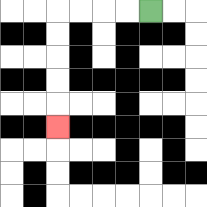{'start': '[6, 0]', 'end': '[2, 5]', 'path_directions': 'L,L,L,L,D,D,D,D,D', 'path_coordinates': '[[6, 0], [5, 0], [4, 0], [3, 0], [2, 0], [2, 1], [2, 2], [2, 3], [2, 4], [2, 5]]'}